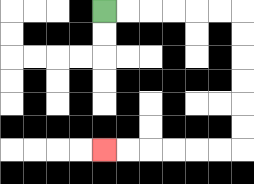{'start': '[4, 0]', 'end': '[4, 6]', 'path_directions': 'R,R,R,R,R,R,D,D,D,D,D,D,L,L,L,L,L,L', 'path_coordinates': '[[4, 0], [5, 0], [6, 0], [7, 0], [8, 0], [9, 0], [10, 0], [10, 1], [10, 2], [10, 3], [10, 4], [10, 5], [10, 6], [9, 6], [8, 6], [7, 6], [6, 6], [5, 6], [4, 6]]'}